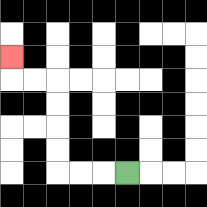{'start': '[5, 7]', 'end': '[0, 2]', 'path_directions': 'L,L,L,U,U,U,U,L,L,U', 'path_coordinates': '[[5, 7], [4, 7], [3, 7], [2, 7], [2, 6], [2, 5], [2, 4], [2, 3], [1, 3], [0, 3], [0, 2]]'}